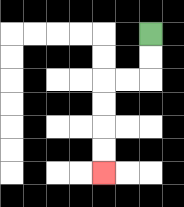{'start': '[6, 1]', 'end': '[4, 7]', 'path_directions': 'D,D,L,L,D,D,D,D', 'path_coordinates': '[[6, 1], [6, 2], [6, 3], [5, 3], [4, 3], [4, 4], [4, 5], [4, 6], [4, 7]]'}